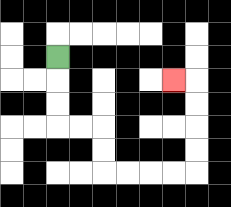{'start': '[2, 2]', 'end': '[7, 3]', 'path_directions': 'D,D,D,R,R,D,D,R,R,R,R,U,U,U,U,L', 'path_coordinates': '[[2, 2], [2, 3], [2, 4], [2, 5], [3, 5], [4, 5], [4, 6], [4, 7], [5, 7], [6, 7], [7, 7], [8, 7], [8, 6], [8, 5], [8, 4], [8, 3], [7, 3]]'}